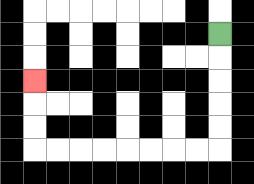{'start': '[9, 1]', 'end': '[1, 3]', 'path_directions': 'D,D,D,D,D,L,L,L,L,L,L,L,L,U,U,U', 'path_coordinates': '[[9, 1], [9, 2], [9, 3], [9, 4], [9, 5], [9, 6], [8, 6], [7, 6], [6, 6], [5, 6], [4, 6], [3, 6], [2, 6], [1, 6], [1, 5], [1, 4], [1, 3]]'}